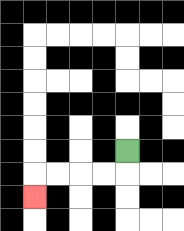{'start': '[5, 6]', 'end': '[1, 8]', 'path_directions': 'D,L,L,L,L,D', 'path_coordinates': '[[5, 6], [5, 7], [4, 7], [3, 7], [2, 7], [1, 7], [1, 8]]'}